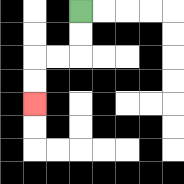{'start': '[3, 0]', 'end': '[1, 4]', 'path_directions': 'D,D,L,L,D,D', 'path_coordinates': '[[3, 0], [3, 1], [3, 2], [2, 2], [1, 2], [1, 3], [1, 4]]'}